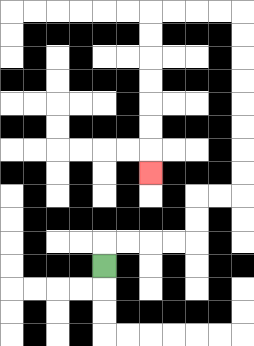{'start': '[4, 11]', 'end': '[6, 7]', 'path_directions': 'U,R,R,R,R,U,U,R,R,U,U,U,U,U,U,U,U,L,L,L,L,D,D,D,D,D,D,D', 'path_coordinates': '[[4, 11], [4, 10], [5, 10], [6, 10], [7, 10], [8, 10], [8, 9], [8, 8], [9, 8], [10, 8], [10, 7], [10, 6], [10, 5], [10, 4], [10, 3], [10, 2], [10, 1], [10, 0], [9, 0], [8, 0], [7, 0], [6, 0], [6, 1], [6, 2], [6, 3], [6, 4], [6, 5], [6, 6], [6, 7]]'}